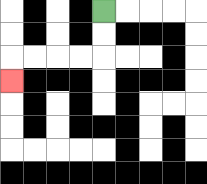{'start': '[4, 0]', 'end': '[0, 3]', 'path_directions': 'D,D,L,L,L,L,D', 'path_coordinates': '[[4, 0], [4, 1], [4, 2], [3, 2], [2, 2], [1, 2], [0, 2], [0, 3]]'}